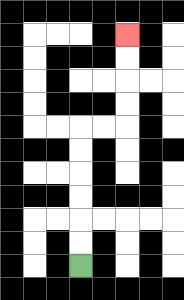{'start': '[3, 11]', 'end': '[5, 1]', 'path_directions': 'U,U,U,U,U,U,R,R,U,U,U,U', 'path_coordinates': '[[3, 11], [3, 10], [3, 9], [3, 8], [3, 7], [3, 6], [3, 5], [4, 5], [5, 5], [5, 4], [5, 3], [5, 2], [5, 1]]'}